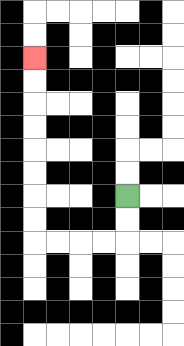{'start': '[5, 8]', 'end': '[1, 2]', 'path_directions': 'D,D,L,L,L,L,U,U,U,U,U,U,U,U', 'path_coordinates': '[[5, 8], [5, 9], [5, 10], [4, 10], [3, 10], [2, 10], [1, 10], [1, 9], [1, 8], [1, 7], [1, 6], [1, 5], [1, 4], [1, 3], [1, 2]]'}